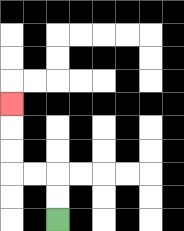{'start': '[2, 9]', 'end': '[0, 4]', 'path_directions': 'U,U,L,L,U,U,U', 'path_coordinates': '[[2, 9], [2, 8], [2, 7], [1, 7], [0, 7], [0, 6], [0, 5], [0, 4]]'}